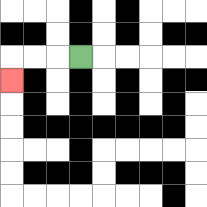{'start': '[3, 2]', 'end': '[0, 3]', 'path_directions': 'L,L,L,D', 'path_coordinates': '[[3, 2], [2, 2], [1, 2], [0, 2], [0, 3]]'}